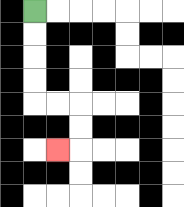{'start': '[1, 0]', 'end': '[2, 6]', 'path_directions': 'D,D,D,D,R,R,D,D,L', 'path_coordinates': '[[1, 0], [1, 1], [1, 2], [1, 3], [1, 4], [2, 4], [3, 4], [3, 5], [3, 6], [2, 6]]'}